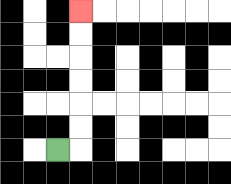{'start': '[2, 6]', 'end': '[3, 0]', 'path_directions': 'R,U,U,U,U,U,U', 'path_coordinates': '[[2, 6], [3, 6], [3, 5], [3, 4], [3, 3], [3, 2], [3, 1], [3, 0]]'}